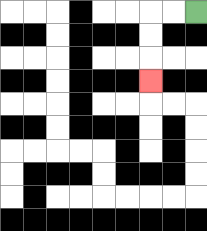{'start': '[8, 0]', 'end': '[6, 3]', 'path_directions': 'L,L,D,D,D', 'path_coordinates': '[[8, 0], [7, 0], [6, 0], [6, 1], [6, 2], [6, 3]]'}